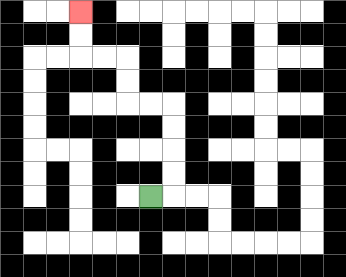{'start': '[6, 8]', 'end': '[3, 0]', 'path_directions': 'R,U,U,U,U,L,L,U,U,L,L,U,U', 'path_coordinates': '[[6, 8], [7, 8], [7, 7], [7, 6], [7, 5], [7, 4], [6, 4], [5, 4], [5, 3], [5, 2], [4, 2], [3, 2], [3, 1], [3, 0]]'}